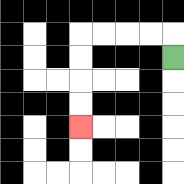{'start': '[7, 2]', 'end': '[3, 5]', 'path_directions': 'U,L,L,L,L,D,D,D,D', 'path_coordinates': '[[7, 2], [7, 1], [6, 1], [5, 1], [4, 1], [3, 1], [3, 2], [3, 3], [3, 4], [3, 5]]'}